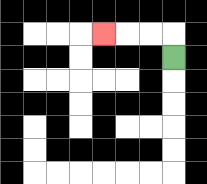{'start': '[7, 2]', 'end': '[4, 1]', 'path_directions': 'U,L,L,L', 'path_coordinates': '[[7, 2], [7, 1], [6, 1], [5, 1], [4, 1]]'}